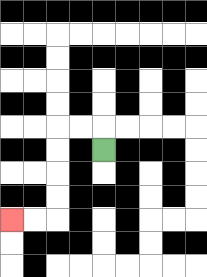{'start': '[4, 6]', 'end': '[0, 9]', 'path_directions': 'U,L,L,D,D,D,D,L,L', 'path_coordinates': '[[4, 6], [4, 5], [3, 5], [2, 5], [2, 6], [2, 7], [2, 8], [2, 9], [1, 9], [0, 9]]'}